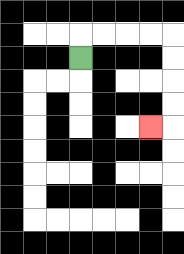{'start': '[3, 2]', 'end': '[6, 5]', 'path_directions': 'U,R,R,R,R,D,D,D,D,L', 'path_coordinates': '[[3, 2], [3, 1], [4, 1], [5, 1], [6, 1], [7, 1], [7, 2], [7, 3], [7, 4], [7, 5], [6, 5]]'}